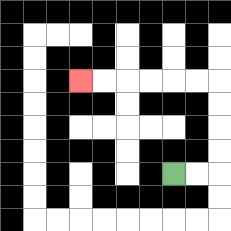{'start': '[7, 7]', 'end': '[3, 3]', 'path_directions': 'R,R,U,U,U,U,L,L,L,L,L,L', 'path_coordinates': '[[7, 7], [8, 7], [9, 7], [9, 6], [9, 5], [9, 4], [9, 3], [8, 3], [7, 3], [6, 3], [5, 3], [4, 3], [3, 3]]'}